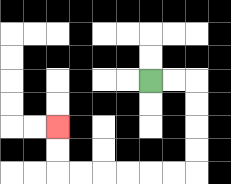{'start': '[6, 3]', 'end': '[2, 5]', 'path_directions': 'R,R,D,D,D,D,L,L,L,L,L,L,U,U', 'path_coordinates': '[[6, 3], [7, 3], [8, 3], [8, 4], [8, 5], [8, 6], [8, 7], [7, 7], [6, 7], [5, 7], [4, 7], [3, 7], [2, 7], [2, 6], [2, 5]]'}